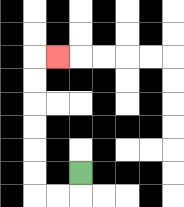{'start': '[3, 7]', 'end': '[2, 2]', 'path_directions': 'D,L,L,U,U,U,U,U,U,R', 'path_coordinates': '[[3, 7], [3, 8], [2, 8], [1, 8], [1, 7], [1, 6], [1, 5], [1, 4], [1, 3], [1, 2], [2, 2]]'}